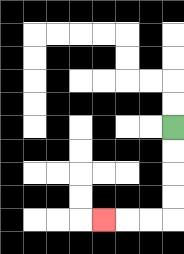{'start': '[7, 5]', 'end': '[4, 9]', 'path_directions': 'D,D,D,D,L,L,L', 'path_coordinates': '[[7, 5], [7, 6], [7, 7], [7, 8], [7, 9], [6, 9], [5, 9], [4, 9]]'}